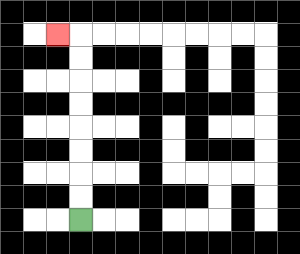{'start': '[3, 9]', 'end': '[2, 1]', 'path_directions': 'U,U,U,U,U,U,U,U,L', 'path_coordinates': '[[3, 9], [3, 8], [3, 7], [3, 6], [3, 5], [3, 4], [3, 3], [3, 2], [3, 1], [2, 1]]'}